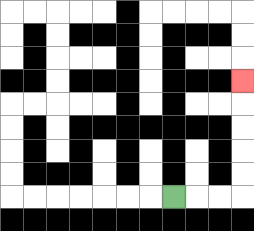{'start': '[7, 8]', 'end': '[10, 3]', 'path_directions': 'R,R,R,U,U,U,U,U', 'path_coordinates': '[[7, 8], [8, 8], [9, 8], [10, 8], [10, 7], [10, 6], [10, 5], [10, 4], [10, 3]]'}